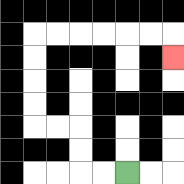{'start': '[5, 7]', 'end': '[7, 2]', 'path_directions': 'L,L,U,U,L,L,U,U,U,U,R,R,R,R,R,R,D', 'path_coordinates': '[[5, 7], [4, 7], [3, 7], [3, 6], [3, 5], [2, 5], [1, 5], [1, 4], [1, 3], [1, 2], [1, 1], [2, 1], [3, 1], [4, 1], [5, 1], [6, 1], [7, 1], [7, 2]]'}